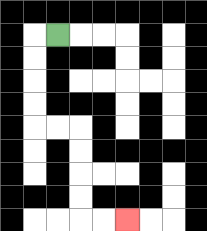{'start': '[2, 1]', 'end': '[5, 9]', 'path_directions': 'L,D,D,D,D,R,R,D,D,D,D,R,R', 'path_coordinates': '[[2, 1], [1, 1], [1, 2], [1, 3], [1, 4], [1, 5], [2, 5], [3, 5], [3, 6], [3, 7], [3, 8], [3, 9], [4, 9], [5, 9]]'}